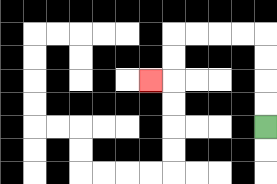{'start': '[11, 5]', 'end': '[6, 3]', 'path_directions': 'U,U,U,U,L,L,L,L,D,D,L', 'path_coordinates': '[[11, 5], [11, 4], [11, 3], [11, 2], [11, 1], [10, 1], [9, 1], [8, 1], [7, 1], [7, 2], [7, 3], [6, 3]]'}